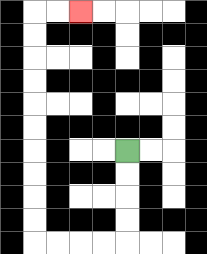{'start': '[5, 6]', 'end': '[3, 0]', 'path_directions': 'D,D,D,D,L,L,L,L,U,U,U,U,U,U,U,U,U,U,R,R', 'path_coordinates': '[[5, 6], [5, 7], [5, 8], [5, 9], [5, 10], [4, 10], [3, 10], [2, 10], [1, 10], [1, 9], [1, 8], [1, 7], [1, 6], [1, 5], [1, 4], [1, 3], [1, 2], [1, 1], [1, 0], [2, 0], [3, 0]]'}